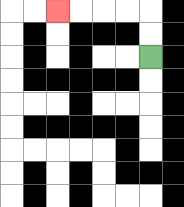{'start': '[6, 2]', 'end': '[2, 0]', 'path_directions': 'U,U,L,L,L,L', 'path_coordinates': '[[6, 2], [6, 1], [6, 0], [5, 0], [4, 0], [3, 0], [2, 0]]'}